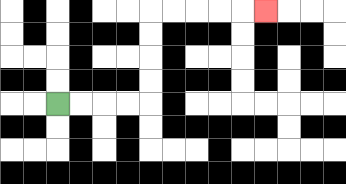{'start': '[2, 4]', 'end': '[11, 0]', 'path_directions': 'R,R,R,R,U,U,U,U,R,R,R,R,R', 'path_coordinates': '[[2, 4], [3, 4], [4, 4], [5, 4], [6, 4], [6, 3], [6, 2], [6, 1], [6, 0], [7, 0], [8, 0], [9, 0], [10, 0], [11, 0]]'}